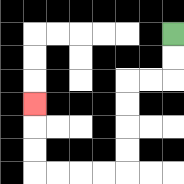{'start': '[7, 1]', 'end': '[1, 4]', 'path_directions': 'D,D,L,L,D,D,D,D,L,L,L,L,U,U,U', 'path_coordinates': '[[7, 1], [7, 2], [7, 3], [6, 3], [5, 3], [5, 4], [5, 5], [5, 6], [5, 7], [4, 7], [3, 7], [2, 7], [1, 7], [1, 6], [1, 5], [1, 4]]'}